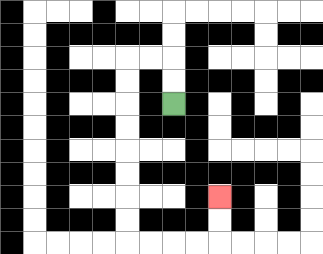{'start': '[7, 4]', 'end': '[9, 8]', 'path_directions': 'U,U,L,L,D,D,D,D,D,D,D,D,R,R,R,R,U,U', 'path_coordinates': '[[7, 4], [7, 3], [7, 2], [6, 2], [5, 2], [5, 3], [5, 4], [5, 5], [5, 6], [5, 7], [5, 8], [5, 9], [5, 10], [6, 10], [7, 10], [8, 10], [9, 10], [9, 9], [9, 8]]'}